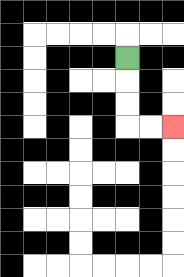{'start': '[5, 2]', 'end': '[7, 5]', 'path_directions': 'D,D,D,R,R', 'path_coordinates': '[[5, 2], [5, 3], [5, 4], [5, 5], [6, 5], [7, 5]]'}